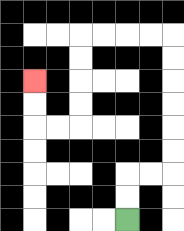{'start': '[5, 9]', 'end': '[1, 3]', 'path_directions': 'U,U,R,R,U,U,U,U,U,U,L,L,L,L,D,D,D,D,L,L,U,U', 'path_coordinates': '[[5, 9], [5, 8], [5, 7], [6, 7], [7, 7], [7, 6], [7, 5], [7, 4], [7, 3], [7, 2], [7, 1], [6, 1], [5, 1], [4, 1], [3, 1], [3, 2], [3, 3], [3, 4], [3, 5], [2, 5], [1, 5], [1, 4], [1, 3]]'}